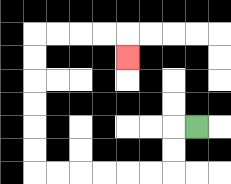{'start': '[8, 5]', 'end': '[5, 2]', 'path_directions': 'L,D,D,L,L,L,L,L,L,U,U,U,U,U,U,R,R,R,R,D', 'path_coordinates': '[[8, 5], [7, 5], [7, 6], [7, 7], [6, 7], [5, 7], [4, 7], [3, 7], [2, 7], [1, 7], [1, 6], [1, 5], [1, 4], [1, 3], [1, 2], [1, 1], [2, 1], [3, 1], [4, 1], [5, 1], [5, 2]]'}